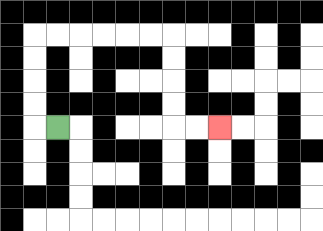{'start': '[2, 5]', 'end': '[9, 5]', 'path_directions': 'L,U,U,U,U,R,R,R,R,R,R,D,D,D,D,R,R', 'path_coordinates': '[[2, 5], [1, 5], [1, 4], [1, 3], [1, 2], [1, 1], [2, 1], [3, 1], [4, 1], [5, 1], [6, 1], [7, 1], [7, 2], [7, 3], [7, 4], [7, 5], [8, 5], [9, 5]]'}